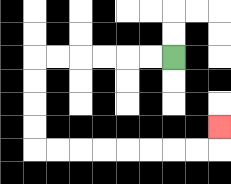{'start': '[7, 2]', 'end': '[9, 5]', 'path_directions': 'L,L,L,L,L,L,D,D,D,D,R,R,R,R,R,R,R,R,U', 'path_coordinates': '[[7, 2], [6, 2], [5, 2], [4, 2], [3, 2], [2, 2], [1, 2], [1, 3], [1, 4], [1, 5], [1, 6], [2, 6], [3, 6], [4, 6], [5, 6], [6, 6], [7, 6], [8, 6], [9, 6], [9, 5]]'}